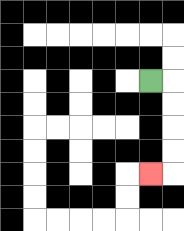{'start': '[6, 3]', 'end': '[6, 7]', 'path_directions': 'R,D,D,D,D,L', 'path_coordinates': '[[6, 3], [7, 3], [7, 4], [7, 5], [7, 6], [7, 7], [6, 7]]'}